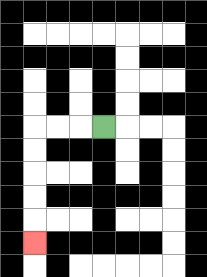{'start': '[4, 5]', 'end': '[1, 10]', 'path_directions': 'L,L,L,D,D,D,D,D', 'path_coordinates': '[[4, 5], [3, 5], [2, 5], [1, 5], [1, 6], [1, 7], [1, 8], [1, 9], [1, 10]]'}